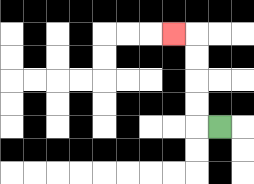{'start': '[9, 5]', 'end': '[7, 1]', 'path_directions': 'L,U,U,U,U,L', 'path_coordinates': '[[9, 5], [8, 5], [8, 4], [8, 3], [8, 2], [8, 1], [7, 1]]'}